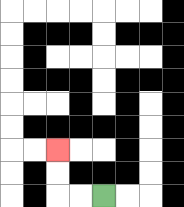{'start': '[4, 8]', 'end': '[2, 6]', 'path_directions': 'L,L,U,U', 'path_coordinates': '[[4, 8], [3, 8], [2, 8], [2, 7], [2, 6]]'}